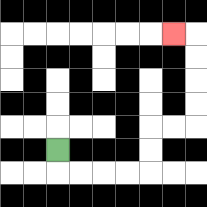{'start': '[2, 6]', 'end': '[7, 1]', 'path_directions': 'D,R,R,R,R,U,U,R,R,U,U,U,U,L', 'path_coordinates': '[[2, 6], [2, 7], [3, 7], [4, 7], [5, 7], [6, 7], [6, 6], [6, 5], [7, 5], [8, 5], [8, 4], [8, 3], [8, 2], [8, 1], [7, 1]]'}